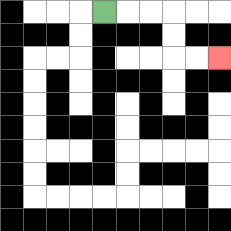{'start': '[4, 0]', 'end': '[9, 2]', 'path_directions': 'R,R,R,D,D,R,R', 'path_coordinates': '[[4, 0], [5, 0], [6, 0], [7, 0], [7, 1], [7, 2], [8, 2], [9, 2]]'}